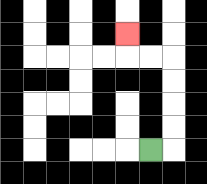{'start': '[6, 6]', 'end': '[5, 1]', 'path_directions': 'R,U,U,U,U,L,L,U', 'path_coordinates': '[[6, 6], [7, 6], [7, 5], [7, 4], [7, 3], [7, 2], [6, 2], [5, 2], [5, 1]]'}